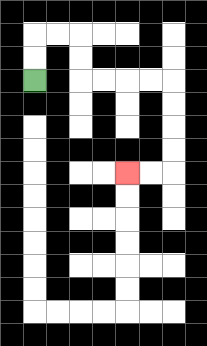{'start': '[1, 3]', 'end': '[5, 7]', 'path_directions': 'U,U,R,R,D,D,R,R,R,R,D,D,D,D,L,L', 'path_coordinates': '[[1, 3], [1, 2], [1, 1], [2, 1], [3, 1], [3, 2], [3, 3], [4, 3], [5, 3], [6, 3], [7, 3], [7, 4], [7, 5], [7, 6], [7, 7], [6, 7], [5, 7]]'}